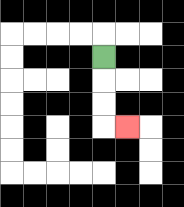{'start': '[4, 2]', 'end': '[5, 5]', 'path_directions': 'D,D,D,R', 'path_coordinates': '[[4, 2], [4, 3], [4, 4], [4, 5], [5, 5]]'}